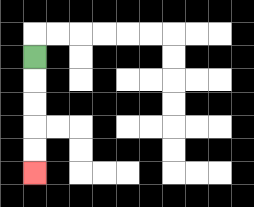{'start': '[1, 2]', 'end': '[1, 7]', 'path_directions': 'D,D,D,D,D', 'path_coordinates': '[[1, 2], [1, 3], [1, 4], [1, 5], [1, 6], [1, 7]]'}